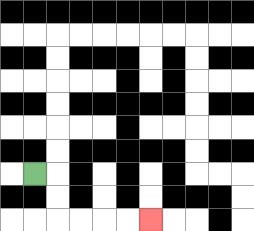{'start': '[1, 7]', 'end': '[6, 9]', 'path_directions': 'R,D,D,R,R,R,R', 'path_coordinates': '[[1, 7], [2, 7], [2, 8], [2, 9], [3, 9], [4, 9], [5, 9], [6, 9]]'}